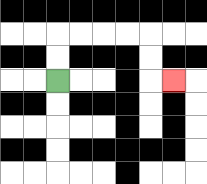{'start': '[2, 3]', 'end': '[7, 3]', 'path_directions': 'U,U,R,R,R,R,D,D,R', 'path_coordinates': '[[2, 3], [2, 2], [2, 1], [3, 1], [4, 1], [5, 1], [6, 1], [6, 2], [6, 3], [7, 3]]'}